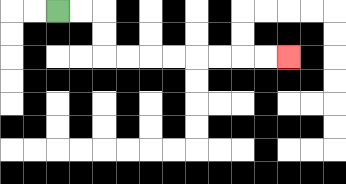{'start': '[2, 0]', 'end': '[12, 2]', 'path_directions': 'R,R,D,D,R,R,R,R,R,R,R,R', 'path_coordinates': '[[2, 0], [3, 0], [4, 0], [4, 1], [4, 2], [5, 2], [6, 2], [7, 2], [8, 2], [9, 2], [10, 2], [11, 2], [12, 2]]'}